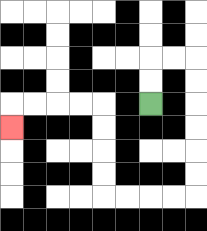{'start': '[6, 4]', 'end': '[0, 5]', 'path_directions': 'U,U,R,R,D,D,D,D,D,D,L,L,L,L,U,U,U,U,L,L,L,L,D', 'path_coordinates': '[[6, 4], [6, 3], [6, 2], [7, 2], [8, 2], [8, 3], [8, 4], [8, 5], [8, 6], [8, 7], [8, 8], [7, 8], [6, 8], [5, 8], [4, 8], [4, 7], [4, 6], [4, 5], [4, 4], [3, 4], [2, 4], [1, 4], [0, 4], [0, 5]]'}